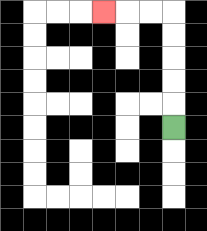{'start': '[7, 5]', 'end': '[4, 0]', 'path_directions': 'U,U,U,U,U,L,L,L', 'path_coordinates': '[[7, 5], [7, 4], [7, 3], [7, 2], [7, 1], [7, 0], [6, 0], [5, 0], [4, 0]]'}